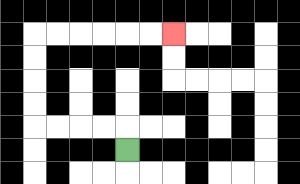{'start': '[5, 6]', 'end': '[7, 1]', 'path_directions': 'U,L,L,L,L,U,U,U,U,R,R,R,R,R,R', 'path_coordinates': '[[5, 6], [5, 5], [4, 5], [3, 5], [2, 5], [1, 5], [1, 4], [1, 3], [1, 2], [1, 1], [2, 1], [3, 1], [4, 1], [5, 1], [6, 1], [7, 1]]'}